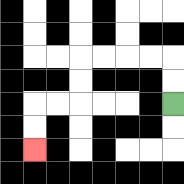{'start': '[7, 4]', 'end': '[1, 6]', 'path_directions': 'U,U,L,L,L,L,D,D,L,L,D,D', 'path_coordinates': '[[7, 4], [7, 3], [7, 2], [6, 2], [5, 2], [4, 2], [3, 2], [3, 3], [3, 4], [2, 4], [1, 4], [1, 5], [1, 6]]'}